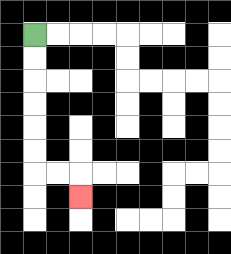{'start': '[1, 1]', 'end': '[3, 8]', 'path_directions': 'D,D,D,D,D,D,R,R,D', 'path_coordinates': '[[1, 1], [1, 2], [1, 3], [1, 4], [1, 5], [1, 6], [1, 7], [2, 7], [3, 7], [3, 8]]'}